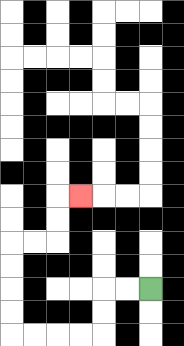{'start': '[6, 12]', 'end': '[3, 8]', 'path_directions': 'L,L,D,D,L,L,L,L,U,U,U,U,R,R,U,U,R', 'path_coordinates': '[[6, 12], [5, 12], [4, 12], [4, 13], [4, 14], [3, 14], [2, 14], [1, 14], [0, 14], [0, 13], [0, 12], [0, 11], [0, 10], [1, 10], [2, 10], [2, 9], [2, 8], [3, 8]]'}